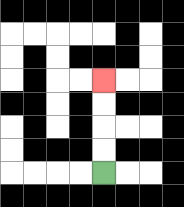{'start': '[4, 7]', 'end': '[4, 3]', 'path_directions': 'U,U,U,U', 'path_coordinates': '[[4, 7], [4, 6], [4, 5], [4, 4], [4, 3]]'}